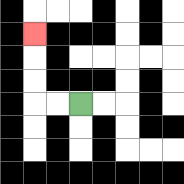{'start': '[3, 4]', 'end': '[1, 1]', 'path_directions': 'L,L,U,U,U', 'path_coordinates': '[[3, 4], [2, 4], [1, 4], [1, 3], [1, 2], [1, 1]]'}